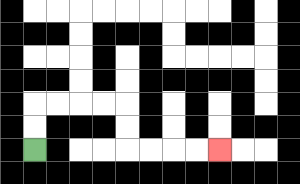{'start': '[1, 6]', 'end': '[9, 6]', 'path_directions': 'U,U,R,R,R,R,D,D,R,R,R,R', 'path_coordinates': '[[1, 6], [1, 5], [1, 4], [2, 4], [3, 4], [4, 4], [5, 4], [5, 5], [5, 6], [6, 6], [7, 6], [8, 6], [9, 6]]'}